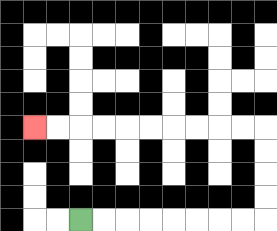{'start': '[3, 9]', 'end': '[1, 5]', 'path_directions': 'R,R,R,R,R,R,R,R,U,U,U,U,L,L,L,L,L,L,L,L,L,L', 'path_coordinates': '[[3, 9], [4, 9], [5, 9], [6, 9], [7, 9], [8, 9], [9, 9], [10, 9], [11, 9], [11, 8], [11, 7], [11, 6], [11, 5], [10, 5], [9, 5], [8, 5], [7, 5], [6, 5], [5, 5], [4, 5], [3, 5], [2, 5], [1, 5]]'}